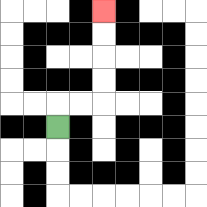{'start': '[2, 5]', 'end': '[4, 0]', 'path_directions': 'U,R,R,U,U,U,U', 'path_coordinates': '[[2, 5], [2, 4], [3, 4], [4, 4], [4, 3], [4, 2], [4, 1], [4, 0]]'}